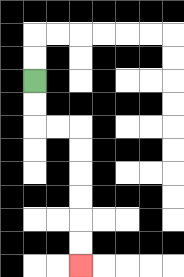{'start': '[1, 3]', 'end': '[3, 11]', 'path_directions': 'D,D,R,R,D,D,D,D,D,D', 'path_coordinates': '[[1, 3], [1, 4], [1, 5], [2, 5], [3, 5], [3, 6], [3, 7], [3, 8], [3, 9], [3, 10], [3, 11]]'}